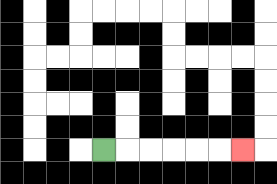{'start': '[4, 6]', 'end': '[10, 6]', 'path_directions': 'R,R,R,R,R,R', 'path_coordinates': '[[4, 6], [5, 6], [6, 6], [7, 6], [8, 6], [9, 6], [10, 6]]'}